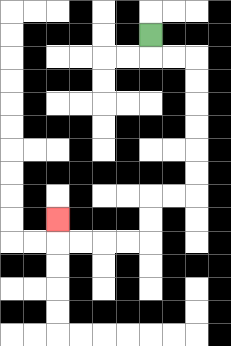{'start': '[6, 1]', 'end': '[2, 9]', 'path_directions': 'D,R,R,D,D,D,D,D,D,L,L,D,D,L,L,L,L,U', 'path_coordinates': '[[6, 1], [6, 2], [7, 2], [8, 2], [8, 3], [8, 4], [8, 5], [8, 6], [8, 7], [8, 8], [7, 8], [6, 8], [6, 9], [6, 10], [5, 10], [4, 10], [3, 10], [2, 10], [2, 9]]'}